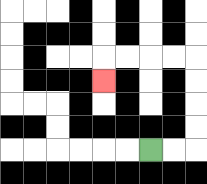{'start': '[6, 6]', 'end': '[4, 3]', 'path_directions': 'R,R,U,U,U,U,L,L,L,L,D', 'path_coordinates': '[[6, 6], [7, 6], [8, 6], [8, 5], [8, 4], [8, 3], [8, 2], [7, 2], [6, 2], [5, 2], [4, 2], [4, 3]]'}